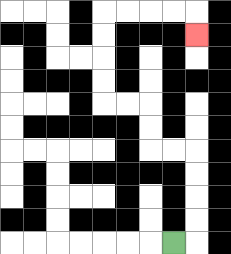{'start': '[7, 10]', 'end': '[8, 1]', 'path_directions': 'R,U,U,U,U,L,L,U,U,L,L,U,U,U,U,R,R,R,R,D', 'path_coordinates': '[[7, 10], [8, 10], [8, 9], [8, 8], [8, 7], [8, 6], [7, 6], [6, 6], [6, 5], [6, 4], [5, 4], [4, 4], [4, 3], [4, 2], [4, 1], [4, 0], [5, 0], [6, 0], [7, 0], [8, 0], [8, 1]]'}